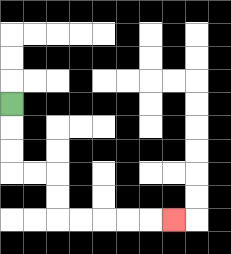{'start': '[0, 4]', 'end': '[7, 9]', 'path_directions': 'D,D,D,R,R,D,D,R,R,R,R,R', 'path_coordinates': '[[0, 4], [0, 5], [0, 6], [0, 7], [1, 7], [2, 7], [2, 8], [2, 9], [3, 9], [4, 9], [5, 9], [6, 9], [7, 9]]'}